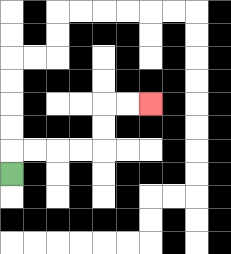{'start': '[0, 7]', 'end': '[6, 4]', 'path_directions': 'U,R,R,R,R,U,U,R,R', 'path_coordinates': '[[0, 7], [0, 6], [1, 6], [2, 6], [3, 6], [4, 6], [4, 5], [4, 4], [5, 4], [6, 4]]'}